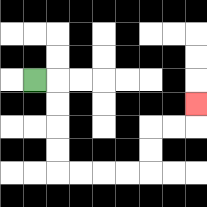{'start': '[1, 3]', 'end': '[8, 4]', 'path_directions': 'R,D,D,D,D,R,R,R,R,U,U,R,R,U', 'path_coordinates': '[[1, 3], [2, 3], [2, 4], [2, 5], [2, 6], [2, 7], [3, 7], [4, 7], [5, 7], [6, 7], [6, 6], [6, 5], [7, 5], [8, 5], [8, 4]]'}